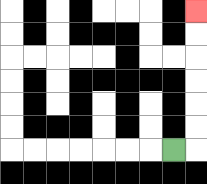{'start': '[7, 6]', 'end': '[8, 0]', 'path_directions': 'R,U,U,U,U,U,U', 'path_coordinates': '[[7, 6], [8, 6], [8, 5], [8, 4], [8, 3], [8, 2], [8, 1], [8, 0]]'}